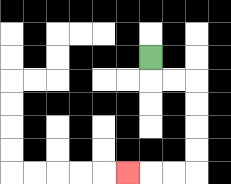{'start': '[6, 2]', 'end': '[5, 7]', 'path_directions': 'D,R,R,D,D,D,D,L,L,L', 'path_coordinates': '[[6, 2], [6, 3], [7, 3], [8, 3], [8, 4], [8, 5], [8, 6], [8, 7], [7, 7], [6, 7], [5, 7]]'}